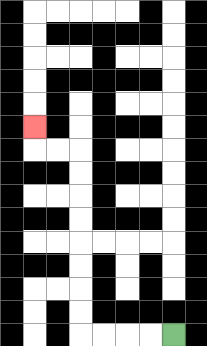{'start': '[7, 14]', 'end': '[1, 5]', 'path_directions': 'L,L,L,L,U,U,U,U,U,U,U,U,L,L,U', 'path_coordinates': '[[7, 14], [6, 14], [5, 14], [4, 14], [3, 14], [3, 13], [3, 12], [3, 11], [3, 10], [3, 9], [3, 8], [3, 7], [3, 6], [2, 6], [1, 6], [1, 5]]'}